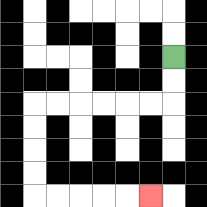{'start': '[7, 2]', 'end': '[6, 8]', 'path_directions': 'D,D,L,L,L,L,L,L,D,D,D,D,R,R,R,R,R', 'path_coordinates': '[[7, 2], [7, 3], [7, 4], [6, 4], [5, 4], [4, 4], [3, 4], [2, 4], [1, 4], [1, 5], [1, 6], [1, 7], [1, 8], [2, 8], [3, 8], [4, 8], [5, 8], [6, 8]]'}